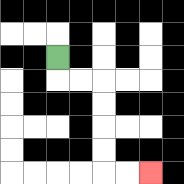{'start': '[2, 2]', 'end': '[6, 7]', 'path_directions': 'D,R,R,D,D,D,D,R,R', 'path_coordinates': '[[2, 2], [2, 3], [3, 3], [4, 3], [4, 4], [4, 5], [4, 6], [4, 7], [5, 7], [6, 7]]'}